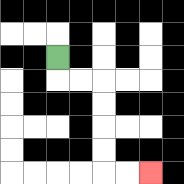{'start': '[2, 2]', 'end': '[6, 7]', 'path_directions': 'D,R,R,D,D,D,D,R,R', 'path_coordinates': '[[2, 2], [2, 3], [3, 3], [4, 3], [4, 4], [4, 5], [4, 6], [4, 7], [5, 7], [6, 7]]'}